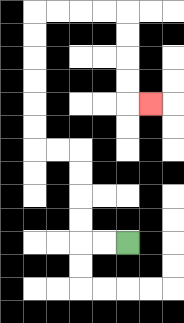{'start': '[5, 10]', 'end': '[6, 4]', 'path_directions': 'L,L,U,U,U,U,L,L,U,U,U,U,U,U,R,R,R,R,D,D,D,D,R', 'path_coordinates': '[[5, 10], [4, 10], [3, 10], [3, 9], [3, 8], [3, 7], [3, 6], [2, 6], [1, 6], [1, 5], [1, 4], [1, 3], [1, 2], [1, 1], [1, 0], [2, 0], [3, 0], [4, 0], [5, 0], [5, 1], [5, 2], [5, 3], [5, 4], [6, 4]]'}